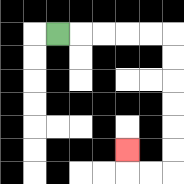{'start': '[2, 1]', 'end': '[5, 6]', 'path_directions': 'R,R,R,R,R,D,D,D,D,D,D,L,L,U', 'path_coordinates': '[[2, 1], [3, 1], [4, 1], [5, 1], [6, 1], [7, 1], [7, 2], [7, 3], [7, 4], [7, 5], [7, 6], [7, 7], [6, 7], [5, 7], [5, 6]]'}